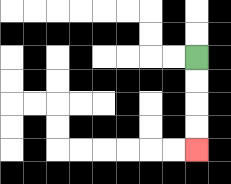{'start': '[8, 2]', 'end': '[8, 6]', 'path_directions': 'D,D,D,D', 'path_coordinates': '[[8, 2], [8, 3], [8, 4], [8, 5], [8, 6]]'}